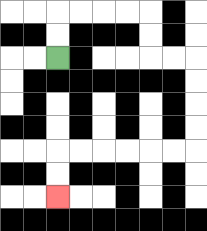{'start': '[2, 2]', 'end': '[2, 8]', 'path_directions': 'U,U,R,R,R,R,D,D,R,R,D,D,D,D,L,L,L,L,L,L,D,D', 'path_coordinates': '[[2, 2], [2, 1], [2, 0], [3, 0], [4, 0], [5, 0], [6, 0], [6, 1], [6, 2], [7, 2], [8, 2], [8, 3], [8, 4], [8, 5], [8, 6], [7, 6], [6, 6], [5, 6], [4, 6], [3, 6], [2, 6], [2, 7], [2, 8]]'}